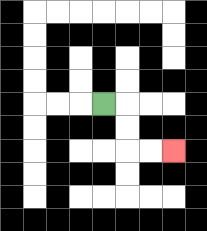{'start': '[4, 4]', 'end': '[7, 6]', 'path_directions': 'R,D,D,R,R', 'path_coordinates': '[[4, 4], [5, 4], [5, 5], [5, 6], [6, 6], [7, 6]]'}